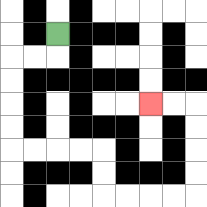{'start': '[2, 1]', 'end': '[6, 4]', 'path_directions': 'D,L,L,D,D,D,D,R,R,R,R,D,D,R,R,R,R,U,U,U,U,L,L', 'path_coordinates': '[[2, 1], [2, 2], [1, 2], [0, 2], [0, 3], [0, 4], [0, 5], [0, 6], [1, 6], [2, 6], [3, 6], [4, 6], [4, 7], [4, 8], [5, 8], [6, 8], [7, 8], [8, 8], [8, 7], [8, 6], [8, 5], [8, 4], [7, 4], [6, 4]]'}